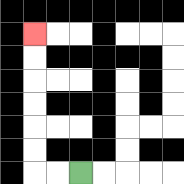{'start': '[3, 7]', 'end': '[1, 1]', 'path_directions': 'L,L,U,U,U,U,U,U', 'path_coordinates': '[[3, 7], [2, 7], [1, 7], [1, 6], [1, 5], [1, 4], [1, 3], [1, 2], [1, 1]]'}